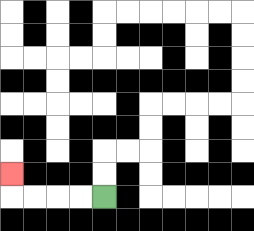{'start': '[4, 8]', 'end': '[0, 7]', 'path_directions': 'L,L,L,L,U', 'path_coordinates': '[[4, 8], [3, 8], [2, 8], [1, 8], [0, 8], [0, 7]]'}